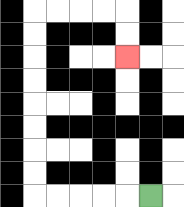{'start': '[6, 8]', 'end': '[5, 2]', 'path_directions': 'L,L,L,L,L,U,U,U,U,U,U,U,U,R,R,R,R,D,D', 'path_coordinates': '[[6, 8], [5, 8], [4, 8], [3, 8], [2, 8], [1, 8], [1, 7], [1, 6], [1, 5], [1, 4], [1, 3], [1, 2], [1, 1], [1, 0], [2, 0], [3, 0], [4, 0], [5, 0], [5, 1], [5, 2]]'}